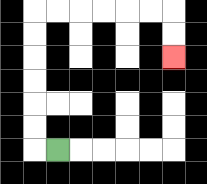{'start': '[2, 6]', 'end': '[7, 2]', 'path_directions': 'L,U,U,U,U,U,U,R,R,R,R,R,R,D,D', 'path_coordinates': '[[2, 6], [1, 6], [1, 5], [1, 4], [1, 3], [1, 2], [1, 1], [1, 0], [2, 0], [3, 0], [4, 0], [5, 0], [6, 0], [7, 0], [7, 1], [7, 2]]'}